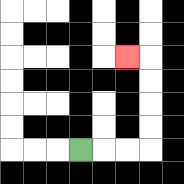{'start': '[3, 6]', 'end': '[5, 2]', 'path_directions': 'R,R,R,U,U,U,U,L', 'path_coordinates': '[[3, 6], [4, 6], [5, 6], [6, 6], [6, 5], [6, 4], [6, 3], [6, 2], [5, 2]]'}